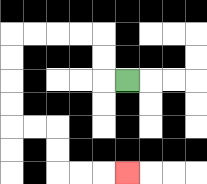{'start': '[5, 3]', 'end': '[5, 7]', 'path_directions': 'L,U,U,L,L,L,L,D,D,D,D,R,R,D,D,R,R,R', 'path_coordinates': '[[5, 3], [4, 3], [4, 2], [4, 1], [3, 1], [2, 1], [1, 1], [0, 1], [0, 2], [0, 3], [0, 4], [0, 5], [1, 5], [2, 5], [2, 6], [2, 7], [3, 7], [4, 7], [5, 7]]'}